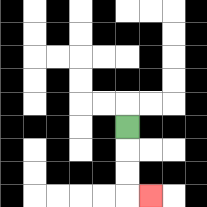{'start': '[5, 5]', 'end': '[6, 8]', 'path_directions': 'D,D,D,R', 'path_coordinates': '[[5, 5], [5, 6], [5, 7], [5, 8], [6, 8]]'}